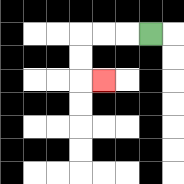{'start': '[6, 1]', 'end': '[4, 3]', 'path_directions': 'L,L,L,D,D,R', 'path_coordinates': '[[6, 1], [5, 1], [4, 1], [3, 1], [3, 2], [3, 3], [4, 3]]'}